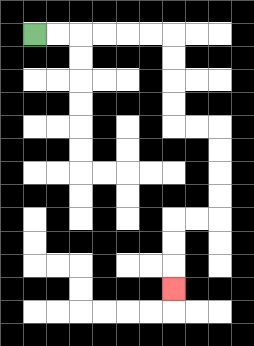{'start': '[1, 1]', 'end': '[7, 12]', 'path_directions': 'R,R,R,R,R,R,D,D,D,D,R,R,D,D,D,D,L,L,D,D,D', 'path_coordinates': '[[1, 1], [2, 1], [3, 1], [4, 1], [5, 1], [6, 1], [7, 1], [7, 2], [7, 3], [7, 4], [7, 5], [8, 5], [9, 5], [9, 6], [9, 7], [9, 8], [9, 9], [8, 9], [7, 9], [7, 10], [7, 11], [7, 12]]'}